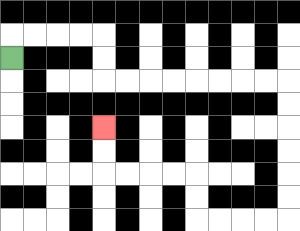{'start': '[0, 2]', 'end': '[4, 5]', 'path_directions': 'U,R,R,R,R,D,D,R,R,R,R,R,R,R,R,D,D,D,D,D,D,L,L,L,L,U,U,L,L,L,L,U,U', 'path_coordinates': '[[0, 2], [0, 1], [1, 1], [2, 1], [3, 1], [4, 1], [4, 2], [4, 3], [5, 3], [6, 3], [7, 3], [8, 3], [9, 3], [10, 3], [11, 3], [12, 3], [12, 4], [12, 5], [12, 6], [12, 7], [12, 8], [12, 9], [11, 9], [10, 9], [9, 9], [8, 9], [8, 8], [8, 7], [7, 7], [6, 7], [5, 7], [4, 7], [4, 6], [4, 5]]'}